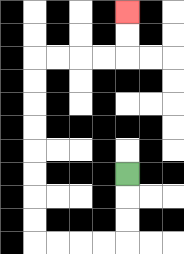{'start': '[5, 7]', 'end': '[5, 0]', 'path_directions': 'D,D,D,L,L,L,L,U,U,U,U,U,U,U,U,R,R,R,R,U,U', 'path_coordinates': '[[5, 7], [5, 8], [5, 9], [5, 10], [4, 10], [3, 10], [2, 10], [1, 10], [1, 9], [1, 8], [1, 7], [1, 6], [1, 5], [1, 4], [1, 3], [1, 2], [2, 2], [3, 2], [4, 2], [5, 2], [5, 1], [5, 0]]'}